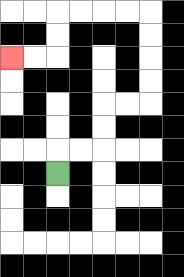{'start': '[2, 7]', 'end': '[0, 2]', 'path_directions': 'U,R,R,U,U,R,R,U,U,U,U,L,L,L,L,D,D,L,L', 'path_coordinates': '[[2, 7], [2, 6], [3, 6], [4, 6], [4, 5], [4, 4], [5, 4], [6, 4], [6, 3], [6, 2], [6, 1], [6, 0], [5, 0], [4, 0], [3, 0], [2, 0], [2, 1], [2, 2], [1, 2], [0, 2]]'}